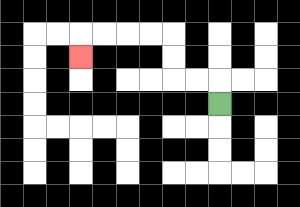{'start': '[9, 4]', 'end': '[3, 2]', 'path_directions': 'U,L,L,U,U,L,L,L,L,D', 'path_coordinates': '[[9, 4], [9, 3], [8, 3], [7, 3], [7, 2], [7, 1], [6, 1], [5, 1], [4, 1], [3, 1], [3, 2]]'}